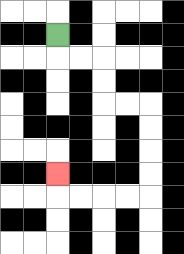{'start': '[2, 1]', 'end': '[2, 7]', 'path_directions': 'D,R,R,D,D,R,R,D,D,D,D,L,L,L,L,U', 'path_coordinates': '[[2, 1], [2, 2], [3, 2], [4, 2], [4, 3], [4, 4], [5, 4], [6, 4], [6, 5], [6, 6], [6, 7], [6, 8], [5, 8], [4, 8], [3, 8], [2, 8], [2, 7]]'}